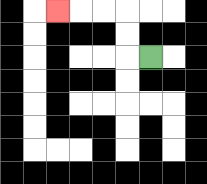{'start': '[6, 2]', 'end': '[2, 0]', 'path_directions': 'L,U,U,L,L,L', 'path_coordinates': '[[6, 2], [5, 2], [5, 1], [5, 0], [4, 0], [3, 0], [2, 0]]'}